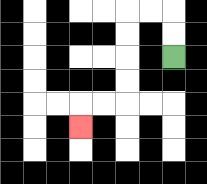{'start': '[7, 2]', 'end': '[3, 5]', 'path_directions': 'U,U,L,L,D,D,D,D,L,L,D', 'path_coordinates': '[[7, 2], [7, 1], [7, 0], [6, 0], [5, 0], [5, 1], [5, 2], [5, 3], [5, 4], [4, 4], [3, 4], [3, 5]]'}